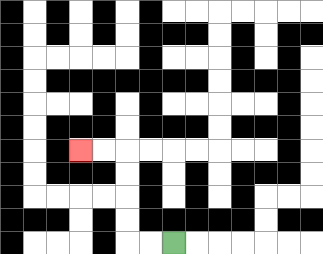{'start': '[7, 10]', 'end': '[3, 6]', 'path_directions': 'L,L,U,U,U,U,L,L', 'path_coordinates': '[[7, 10], [6, 10], [5, 10], [5, 9], [5, 8], [5, 7], [5, 6], [4, 6], [3, 6]]'}